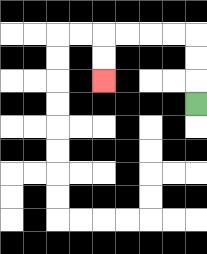{'start': '[8, 4]', 'end': '[4, 3]', 'path_directions': 'U,U,U,L,L,L,L,D,D', 'path_coordinates': '[[8, 4], [8, 3], [8, 2], [8, 1], [7, 1], [6, 1], [5, 1], [4, 1], [4, 2], [4, 3]]'}